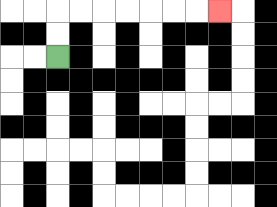{'start': '[2, 2]', 'end': '[9, 0]', 'path_directions': 'U,U,R,R,R,R,R,R,R', 'path_coordinates': '[[2, 2], [2, 1], [2, 0], [3, 0], [4, 0], [5, 0], [6, 0], [7, 0], [8, 0], [9, 0]]'}